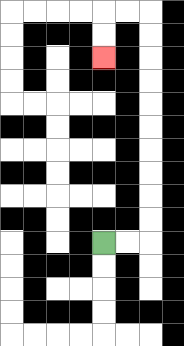{'start': '[4, 10]', 'end': '[4, 2]', 'path_directions': 'R,R,U,U,U,U,U,U,U,U,U,U,L,L,D,D', 'path_coordinates': '[[4, 10], [5, 10], [6, 10], [6, 9], [6, 8], [6, 7], [6, 6], [6, 5], [6, 4], [6, 3], [6, 2], [6, 1], [6, 0], [5, 0], [4, 0], [4, 1], [4, 2]]'}